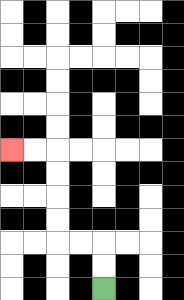{'start': '[4, 12]', 'end': '[0, 6]', 'path_directions': 'U,U,L,L,U,U,U,U,L,L', 'path_coordinates': '[[4, 12], [4, 11], [4, 10], [3, 10], [2, 10], [2, 9], [2, 8], [2, 7], [2, 6], [1, 6], [0, 6]]'}